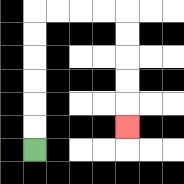{'start': '[1, 6]', 'end': '[5, 5]', 'path_directions': 'U,U,U,U,U,U,R,R,R,R,D,D,D,D,D', 'path_coordinates': '[[1, 6], [1, 5], [1, 4], [1, 3], [1, 2], [1, 1], [1, 0], [2, 0], [3, 0], [4, 0], [5, 0], [5, 1], [5, 2], [5, 3], [5, 4], [5, 5]]'}